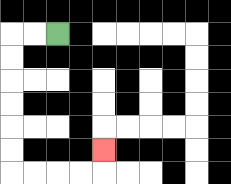{'start': '[2, 1]', 'end': '[4, 6]', 'path_directions': 'L,L,D,D,D,D,D,D,R,R,R,R,U', 'path_coordinates': '[[2, 1], [1, 1], [0, 1], [0, 2], [0, 3], [0, 4], [0, 5], [0, 6], [0, 7], [1, 7], [2, 7], [3, 7], [4, 7], [4, 6]]'}